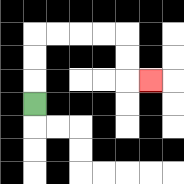{'start': '[1, 4]', 'end': '[6, 3]', 'path_directions': 'U,U,U,R,R,R,R,D,D,R', 'path_coordinates': '[[1, 4], [1, 3], [1, 2], [1, 1], [2, 1], [3, 1], [4, 1], [5, 1], [5, 2], [5, 3], [6, 3]]'}